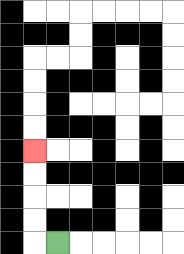{'start': '[2, 10]', 'end': '[1, 6]', 'path_directions': 'L,U,U,U,U', 'path_coordinates': '[[2, 10], [1, 10], [1, 9], [1, 8], [1, 7], [1, 6]]'}